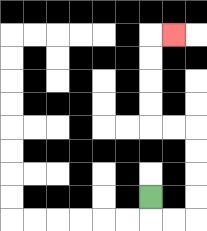{'start': '[6, 8]', 'end': '[7, 1]', 'path_directions': 'D,R,R,U,U,U,U,L,L,U,U,U,U,R', 'path_coordinates': '[[6, 8], [6, 9], [7, 9], [8, 9], [8, 8], [8, 7], [8, 6], [8, 5], [7, 5], [6, 5], [6, 4], [6, 3], [6, 2], [6, 1], [7, 1]]'}